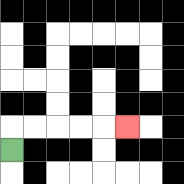{'start': '[0, 6]', 'end': '[5, 5]', 'path_directions': 'U,R,R,R,R,R', 'path_coordinates': '[[0, 6], [0, 5], [1, 5], [2, 5], [3, 5], [4, 5], [5, 5]]'}